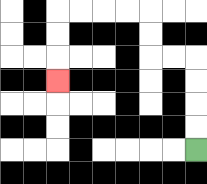{'start': '[8, 6]', 'end': '[2, 3]', 'path_directions': 'U,U,U,U,L,L,U,U,L,L,L,L,D,D,D', 'path_coordinates': '[[8, 6], [8, 5], [8, 4], [8, 3], [8, 2], [7, 2], [6, 2], [6, 1], [6, 0], [5, 0], [4, 0], [3, 0], [2, 0], [2, 1], [2, 2], [2, 3]]'}